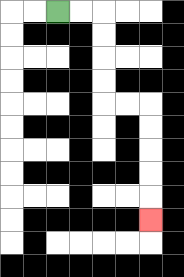{'start': '[2, 0]', 'end': '[6, 9]', 'path_directions': 'R,R,D,D,D,D,R,R,D,D,D,D,D', 'path_coordinates': '[[2, 0], [3, 0], [4, 0], [4, 1], [4, 2], [4, 3], [4, 4], [5, 4], [6, 4], [6, 5], [6, 6], [6, 7], [6, 8], [6, 9]]'}